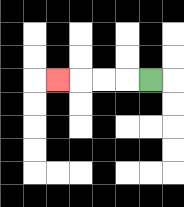{'start': '[6, 3]', 'end': '[2, 3]', 'path_directions': 'L,L,L,L', 'path_coordinates': '[[6, 3], [5, 3], [4, 3], [3, 3], [2, 3]]'}